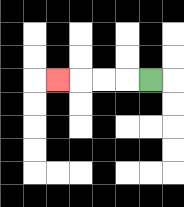{'start': '[6, 3]', 'end': '[2, 3]', 'path_directions': 'L,L,L,L', 'path_coordinates': '[[6, 3], [5, 3], [4, 3], [3, 3], [2, 3]]'}